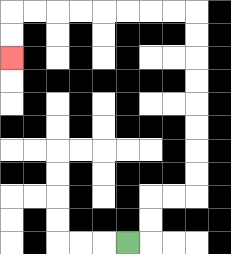{'start': '[5, 10]', 'end': '[0, 2]', 'path_directions': 'R,U,U,R,R,U,U,U,U,U,U,U,U,L,L,L,L,L,L,L,L,D,D', 'path_coordinates': '[[5, 10], [6, 10], [6, 9], [6, 8], [7, 8], [8, 8], [8, 7], [8, 6], [8, 5], [8, 4], [8, 3], [8, 2], [8, 1], [8, 0], [7, 0], [6, 0], [5, 0], [4, 0], [3, 0], [2, 0], [1, 0], [0, 0], [0, 1], [0, 2]]'}